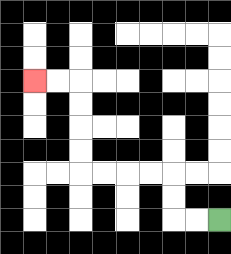{'start': '[9, 9]', 'end': '[1, 3]', 'path_directions': 'L,L,U,U,L,L,L,L,U,U,U,U,L,L', 'path_coordinates': '[[9, 9], [8, 9], [7, 9], [7, 8], [7, 7], [6, 7], [5, 7], [4, 7], [3, 7], [3, 6], [3, 5], [3, 4], [3, 3], [2, 3], [1, 3]]'}